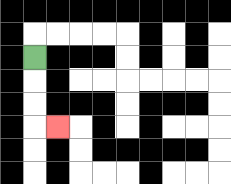{'start': '[1, 2]', 'end': '[2, 5]', 'path_directions': 'D,D,D,R', 'path_coordinates': '[[1, 2], [1, 3], [1, 4], [1, 5], [2, 5]]'}